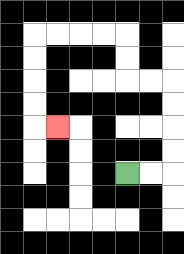{'start': '[5, 7]', 'end': '[2, 5]', 'path_directions': 'R,R,U,U,U,U,L,L,U,U,L,L,L,L,D,D,D,D,R', 'path_coordinates': '[[5, 7], [6, 7], [7, 7], [7, 6], [7, 5], [7, 4], [7, 3], [6, 3], [5, 3], [5, 2], [5, 1], [4, 1], [3, 1], [2, 1], [1, 1], [1, 2], [1, 3], [1, 4], [1, 5], [2, 5]]'}